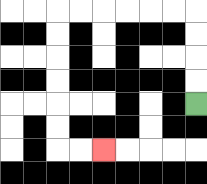{'start': '[8, 4]', 'end': '[4, 6]', 'path_directions': 'U,U,U,U,L,L,L,L,L,L,D,D,D,D,D,D,R,R', 'path_coordinates': '[[8, 4], [8, 3], [8, 2], [8, 1], [8, 0], [7, 0], [6, 0], [5, 0], [4, 0], [3, 0], [2, 0], [2, 1], [2, 2], [2, 3], [2, 4], [2, 5], [2, 6], [3, 6], [4, 6]]'}